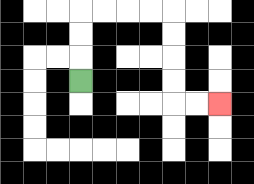{'start': '[3, 3]', 'end': '[9, 4]', 'path_directions': 'U,U,U,R,R,R,R,D,D,D,D,R,R', 'path_coordinates': '[[3, 3], [3, 2], [3, 1], [3, 0], [4, 0], [5, 0], [6, 0], [7, 0], [7, 1], [7, 2], [7, 3], [7, 4], [8, 4], [9, 4]]'}